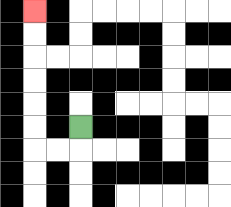{'start': '[3, 5]', 'end': '[1, 0]', 'path_directions': 'D,L,L,U,U,U,U,U,U', 'path_coordinates': '[[3, 5], [3, 6], [2, 6], [1, 6], [1, 5], [1, 4], [1, 3], [1, 2], [1, 1], [1, 0]]'}